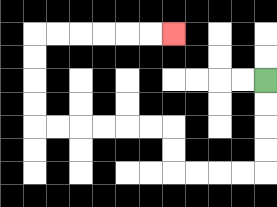{'start': '[11, 3]', 'end': '[7, 1]', 'path_directions': 'D,D,D,D,L,L,L,L,U,U,L,L,L,L,L,L,U,U,U,U,R,R,R,R,R,R', 'path_coordinates': '[[11, 3], [11, 4], [11, 5], [11, 6], [11, 7], [10, 7], [9, 7], [8, 7], [7, 7], [7, 6], [7, 5], [6, 5], [5, 5], [4, 5], [3, 5], [2, 5], [1, 5], [1, 4], [1, 3], [1, 2], [1, 1], [2, 1], [3, 1], [4, 1], [5, 1], [6, 1], [7, 1]]'}